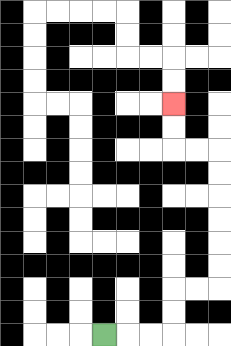{'start': '[4, 14]', 'end': '[7, 4]', 'path_directions': 'R,R,R,U,U,R,R,U,U,U,U,U,U,L,L,U,U', 'path_coordinates': '[[4, 14], [5, 14], [6, 14], [7, 14], [7, 13], [7, 12], [8, 12], [9, 12], [9, 11], [9, 10], [9, 9], [9, 8], [9, 7], [9, 6], [8, 6], [7, 6], [7, 5], [7, 4]]'}